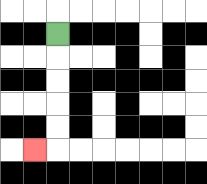{'start': '[2, 1]', 'end': '[1, 6]', 'path_directions': 'D,D,D,D,D,L', 'path_coordinates': '[[2, 1], [2, 2], [2, 3], [2, 4], [2, 5], [2, 6], [1, 6]]'}